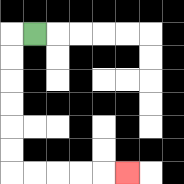{'start': '[1, 1]', 'end': '[5, 7]', 'path_directions': 'L,D,D,D,D,D,D,R,R,R,R,R', 'path_coordinates': '[[1, 1], [0, 1], [0, 2], [0, 3], [0, 4], [0, 5], [0, 6], [0, 7], [1, 7], [2, 7], [3, 7], [4, 7], [5, 7]]'}